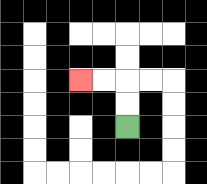{'start': '[5, 5]', 'end': '[3, 3]', 'path_directions': 'U,U,L,L', 'path_coordinates': '[[5, 5], [5, 4], [5, 3], [4, 3], [3, 3]]'}